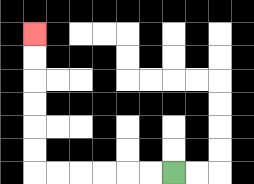{'start': '[7, 7]', 'end': '[1, 1]', 'path_directions': 'L,L,L,L,L,L,U,U,U,U,U,U', 'path_coordinates': '[[7, 7], [6, 7], [5, 7], [4, 7], [3, 7], [2, 7], [1, 7], [1, 6], [1, 5], [1, 4], [1, 3], [1, 2], [1, 1]]'}